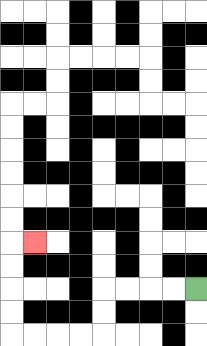{'start': '[8, 12]', 'end': '[1, 10]', 'path_directions': 'L,L,L,L,D,D,L,L,L,L,U,U,U,U,R', 'path_coordinates': '[[8, 12], [7, 12], [6, 12], [5, 12], [4, 12], [4, 13], [4, 14], [3, 14], [2, 14], [1, 14], [0, 14], [0, 13], [0, 12], [0, 11], [0, 10], [1, 10]]'}